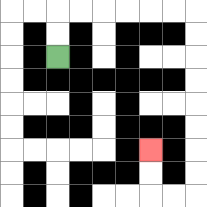{'start': '[2, 2]', 'end': '[6, 6]', 'path_directions': 'U,U,R,R,R,R,R,R,D,D,D,D,D,D,D,D,L,L,U,U', 'path_coordinates': '[[2, 2], [2, 1], [2, 0], [3, 0], [4, 0], [5, 0], [6, 0], [7, 0], [8, 0], [8, 1], [8, 2], [8, 3], [8, 4], [8, 5], [8, 6], [8, 7], [8, 8], [7, 8], [6, 8], [6, 7], [6, 6]]'}